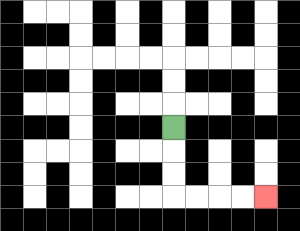{'start': '[7, 5]', 'end': '[11, 8]', 'path_directions': 'D,D,D,R,R,R,R', 'path_coordinates': '[[7, 5], [7, 6], [7, 7], [7, 8], [8, 8], [9, 8], [10, 8], [11, 8]]'}